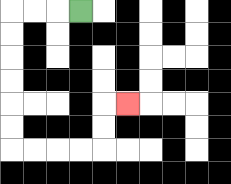{'start': '[3, 0]', 'end': '[5, 4]', 'path_directions': 'L,L,L,D,D,D,D,D,D,R,R,R,R,U,U,R', 'path_coordinates': '[[3, 0], [2, 0], [1, 0], [0, 0], [0, 1], [0, 2], [0, 3], [0, 4], [0, 5], [0, 6], [1, 6], [2, 6], [3, 6], [4, 6], [4, 5], [4, 4], [5, 4]]'}